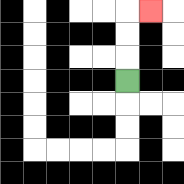{'start': '[5, 3]', 'end': '[6, 0]', 'path_directions': 'U,U,U,R', 'path_coordinates': '[[5, 3], [5, 2], [5, 1], [5, 0], [6, 0]]'}